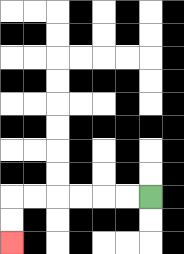{'start': '[6, 8]', 'end': '[0, 10]', 'path_directions': 'L,L,L,L,L,L,D,D', 'path_coordinates': '[[6, 8], [5, 8], [4, 8], [3, 8], [2, 8], [1, 8], [0, 8], [0, 9], [0, 10]]'}